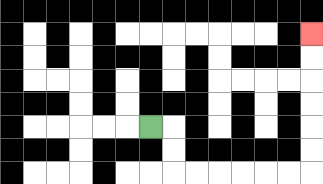{'start': '[6, 5]', 'end': '[13, 1]', 'path_directions': 'R,D,D,R,R,R,R,R,R,U,U,U,U,U,U', 'path_coordinates': '[[6, 5], [7, 5], [7, 6], [7, 7], [8, 7], [9, 7], [10, 7], [11, 7], [12, 7], [13, 7], [13, 6], [13, 5], [13, 4], [13, 3], [13, 2], [13, 1]]'}